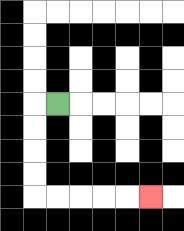{'start': '[2, 4]', 'end': '[6, 8]', 'path_directions': 'L,D,D,D,D,R,R,R,R,R', 'path_coordinates': '[[2, 4], [1, 4], [1, 5], [1, 6], [1, 7], [1, 8], [2, 8], [3, 8], [4, 8], [5, 8], [6, 8]]'}